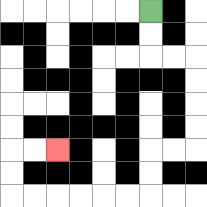{'start': '[6, 0]', 'end': '[2, 6]', 'path_directions': 'D,D,R,R,D,D,D,D,L,L,D,D,L,L,L,L,L,L,U,U,R,R', 'path_coordinates': '[[6, 0], [6, 1], [6, 2], [7, 2], [8, 2], [8, 3], [8, 4], [8, 5], [8, 6], [7, 6], [6, 6], [6, 7], [6, 8], [5, 8], [4, 8], [3, 8], [2, 8], [1, 8], [0, 8], [0, 7], [0, 6], [1, 6], [2, 6]]'}